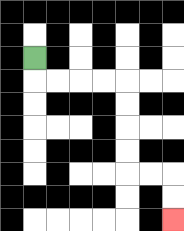{'start': '[1, 2]', 'end': '[7, 9]', 'path_directions': 'D,R,R,R,R,D,D,D,D,R,R,D,D', 'path_coordinates': '[[1, 2], [1, 3], [2, 3], [3, 3], [4, 3], [5, 3], [5, 4], [5, 5], [5, 6], [5, 7], [6, 7], [7, 7], [7, 8], [7, 9]]'}